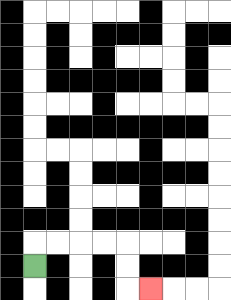{'start': '[1, 11]', 'end': '[6, 12]', 'path_directions': 'U,R,R,R,R,D,D,R', 'path_coordinates': '[[1, 11], [1, 10], [2, 10], [3, 10], [4, 10], [5, 10], [5, 11], [5, 12], [6, 12]]'}